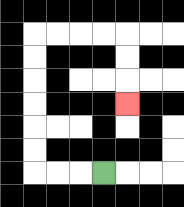{'start': '[4, 7]', 'end': '[5, 4]', 'path_directions': 'L,L,L,U,U,U,U,U,U,R,R,R,R,D,D,D', 'path_coordinates': '[[4, 7], [3, 7], [2, 7], [1, 7], [1, 6], [1, 5], [1, 4], [1, 3], [1, 2], [1, 1], [2, 1], [3, 1], [4, 1], [5, 1], [5, 2], [5, 3], [5, 4]]'}